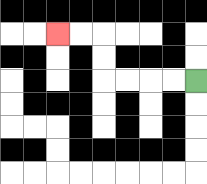{'start': '[8, 3]', 'end': '[2, 1]', 'path_directions': 'L,L,L,L,U,U,L,L', 'path_coordinates': '[[8, 3], [7, 3], [6, 3], [5, 3], [4, 3], [4, 2], [4, 1], [3, 1], [2, 1]]'}